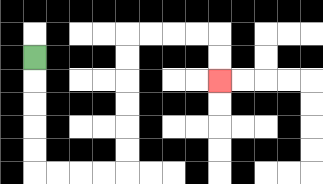{'start': '[1, 2]', 'end': '[9, 3]', 'path_directions': 'D,D,D,D,D,R,R,R,R,U,U,U,U,U,U,R,R,R,R,D,D', 'path_coordinates': '[[1, 2], [1, 3], [1, 4], [1, 5], [1, 6], [1, 7], [2, 7], [3, 7], [4, 7], [5, 7], [5, 6], [5, 5], [5, 4], [5, 3], [5, 2], [5, 1], [6, 1], [7, 1], [8, 1], [9, 1], [9, 2], [9, 3]]'}